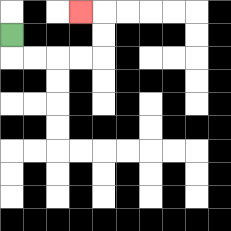{'start': '[0, 1]', 'end': '[3, 0]', 'path_directions': 'D,R,R,R,R,U,U,L', 'path_coordinates': '[[0, 1], [0, 2], [1, 2], [2, 2], [3, 2], [4, 2], [4, 1], [4, 0], [3, 0]]'}